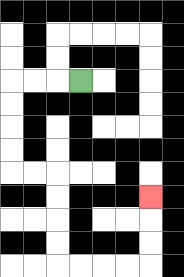{'start': '[3, 3]', 'end': '[6, 8]', 'path_directions': 'L,L,L,D,D,D,D,R,R,D,D,D,D,R,R,R,R,U,U,U', 'path_coordinates': '[[3, 3], [2, 3], [1, 3], [0, 3], [0, 4], [0, 5], [0, 6], [0, 7], [1, 7], [2, 7], [2, 8], [2, 9], [2, 10], [2, 11], [3, 11], [4, 11], [5, 11], [6, 11], [6, 10], [6, 9], [6, 8]]'}